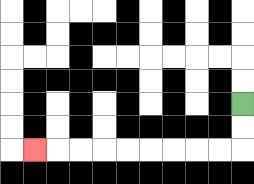{'start': '[10, 4]', 'end': '[1, 6]', 'path_directions': 'D,D,L,L,L,L,L,L,L,L,L', 'path_coordinates': '[[10, 4], [10, 5], [10, 6], [9, 6], [8, 6], [7, 6], [6, 6], [5, 6], [4, 6], [3, 6], [2, 6], [1, 6]]'}